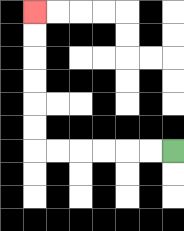{'start': '[7, 6]', 'end': '[1, 0]', 'path_directions': 'L,L,L,L,L,L,U,U,U,U,U,U', 'path_coordinates': '[[7, 6], [6, 6], [5, 6], [4, 6], [3, 6], [2, 6], [1, 6], [1, 5], [1, 4], [1, 3], [1, 2], [1, 1], [1, 0]]'}